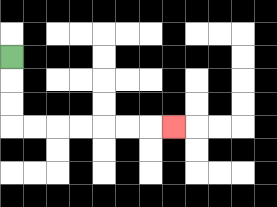{'start': '[0, 2]', 'end': '[7, 5]', 'path_directions': 'D,D,D,R,R,R,R,R,R,R', 'path_coordinates': '[[0, 2], [0, 3], [0, 4], [0, 5], [1, 5], [2, 5], [3, 5], [4, 5], [5, 5], [6, 5], [7, 5]]'}